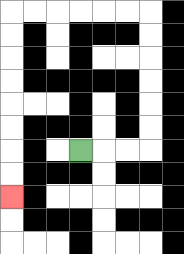{'start': '[3, 6]', 'end': '[0, 8]', 'path_directions': 'R,R,R,U,U,U,U,U,U,L,L,L,L,L,L,D,D,D,D,D,D,D,D', 'path_coordinates': '[[3, 6], [4, 6], [5, 6], [6, 6], [6, 5], [6, 4], [6, 3], [6, 2], [6, 1], [6, 0], [5, 0], [4, 0], [3, 0], [2, 0], [1, 0], [0, 0], [0, 1], [0, 2], [0, 3], [0, 4], [0, 5], [0, 6], [0, 7], [0, 8]]'}